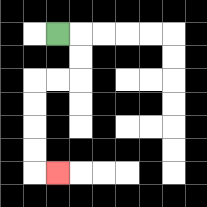{'start': '[2, 1]', 'end': '[2, 7]', 'path_directions': 'R,D,D,L,L,D,D,D,D,R', 'path_coordinates': '[[2, 1], [3, 1], [3, 2], [3, 3], [2, 3], [1, 3], [1, 4], [1, 5], [1, 6], [1, 7], [2, 7]]'}